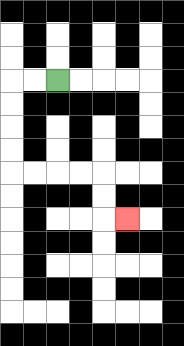{'start': '[2, 3]', 'end': '[5, 9]', 'path_directions': 'L,L,D,D,D,D,R,R,R,R,D,D,R', 'path_coordinates': '[[2, 3], [1, 3], [0, 3], [0, 4], [0, 5], [0, 6], [0, 7], [1, 7], [2, 7], [3, 7], [4, 7], [4, 8], [4, 9], [5, 9]]'}